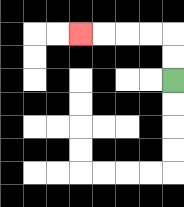{'start': '[7, 3]', 'end': '[3, 1]', 'path_directions': 'U,U,L,L,L,L', 'path_coordinates': '[[7, 3], [7, 2], [7, 1], [6, 1], [5, 1], [4, 1], [3, 1]]'}